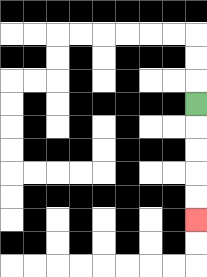{'start': '[8, 4]', 'end': '[8, 9]', 'path_directions': 'D,D,D,D,D', 'path_coordinates': '[[8, 4], [8, 5], [8, 6], [8, 7], [8, 8], [8, 9]]'}